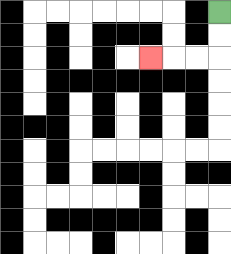{'start': '[9, 0]', 'end': '[6, 2]', 'path_directions': 'D,D,L,L,L', 'path_coordinates': '[[9, 0], [9, 1], [9, 2], [8, 2], [7, 2], [6, 2]]'}